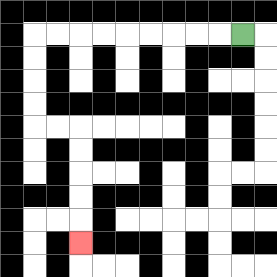{'start': '[10, 1]', 'end': '[3, 10]', 'path_directions': 'L,L,L,L,L,L,L,L,L,D,D,D,D,R,R,D,D,D,D,D', 'path_coordinates': '[[10, 1], [9, 1], [8, 1], [7, 1], [6, 1], [5, 1], [4, 1], [3, 1], [2, 1], [1, 1], [1, 2], [1, 3], [1, 4], [1, 5], [2, 5], [3, 5], [3, 6], [3, 7], [3, 8], [3, 9], [3, 10]]'}